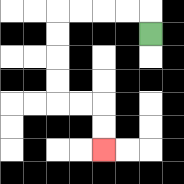{'start': '[6, 1]', 'end': '[4, 6]', 'path_directions': 'U,L,L,L,L,D,D,D,D,R,R,D,D', 'path_coordinates': '[[6, 1], [6, 0], [5, 0], [4, 0], [3, 0], [2, 0], [2, 1], [2, 2], [2, 3], [2, 4], [3, 4], [4, 4], [4, 5], [4, 6]]'}